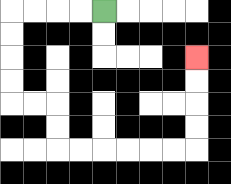{'start': '[4, 0]', 'end': '[8, 2]', 'path_directions': 'L,L,L,L,D,D,D,D,R,R,D,D,R,R,R,R,R,R,U,U,U,U', 'path_coordinates': '[[4, 0], [3, 0], [2, 0], [1, 0], [0, 0], [0, 1], [0, 2], [0, 3], [0, 4], [1, 4], [2, 4], [2, 5], [2, 6], [3, 6], [4, 6], [5, 6], [6, 6], [7, 6], [8, 6], [8, 5], [8, 4], [8, 3], [8, 2]]'}